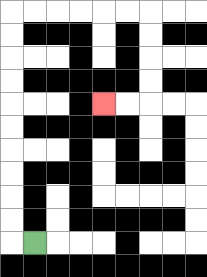{'start': '[1, 10]', 'end': '[4, 4]', 'path_directions': 'L,U,U,U,U,U,U,U,U,U,U,R,R,R,R,R,R,D,D,D,D,L,L', 'path_coordinates': '[[1, 10], [0, 10], [0, 9], [0, 8], [0, 7], [0, 6], [0, 5], [0, 4], [0, 3], [0, 2], [0, 1], [0, 0], [1, 0], [2, 0], [3, 0], [4, 0], [5, 0], [6, 0], [6, 1], [6, 2], [6, 3], [6, 4], [5, 4], [4, 4]]'}